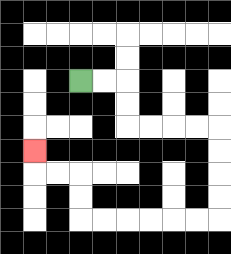{'start': '[3, 3]', 'end': '[1, 6]', 'path_directions': 'R,R,D,D,R,R,R,R,D,D,D,D,L,L,L,L,L,L,U,U,L,L,U', 'path_coordinates': '[[3, 3], [4, 3], [5, 3], [5, 4], [5, 5], [6, 5], [7, 5], [8, 5], [9, 5], [9, 6], [9, 7], [9, 8], [9, 9], [8, 9], [7, 9], [6, 9], [5, 9], [4, 9], [3, 9], [3, 8], [3, 7], [2, 7], [1, 7], [1, 6]]'}